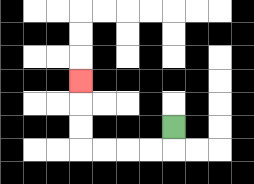{'start': '[7, 5]', 'end': '[3, 3]', 'path_directions': 'D,L,L,L,L,U,U,U', 'path_coordinates': '[[7, 5], [7, 6], [6, 6], [5, 6], [4, 6], [3, 6], [3, 5], [3, 4], [3, 3]]'}